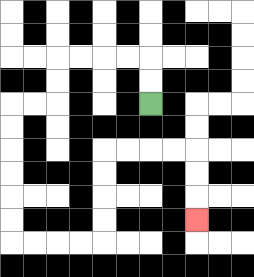{'start': '[6, 4]', 'end': '[8, 9]', 'path_directions': 'U,U,L,L,L,L,D,D,L,L,D,D,D,D,D,D,R,R,R,R,U,U,U,U,R,R,R,R,D,D,D', 'path_coordinates': '[[6, 4], [6, 3], [6, 2], [5, 2], [4, 2], [3, 2], [2, 2], [2, 3], [2, 4], [1, 4], [0, 4], [0, 5], [0, 6], [0, 7], [0, 8], [0, 9], [0, 10], [1, 10], [2, 10], [3, 10], [4, 10], [4, 9], [4, 8], [4, 7], [4, 6], [5, 6], [6, 6], [7, 6], [8, 6], [8, 7], [8, 8], [8, 9]]'}